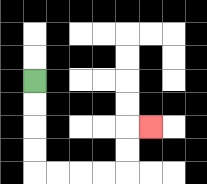{'start': '[1, 3]', 'end': '[6, 5]', 'path_directions': 'D,D,D,D,R,R,R,R,U,U,R', 'path_coordinates': '[[1, 3], [1, 4], [1, 5], [1, 6], [1, 7], [2, 7], [3, 7], [4, 7], [5, 7], [5, 6], [5, 5], [6, 5]]'}